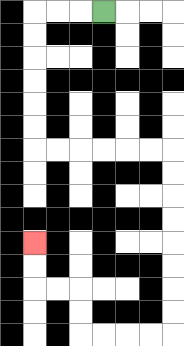{'start': '[4, 0]', 'end': '[1, 10]', 'path_directions': 'L,L,L,D,D,D,D,D,D,R,R,R,R,R,R,D,D,D,D,D,D,D,D,L,L,L,L,U,U,L,L,U,U', 'path_coordinates': '[[4, 0], [3, 0], [2, 0], [1, 0], [1, 1], [1, 2], [1, 3], [1, 4], [1, 5], [1, 6], [2, 6], [3, 6], [4, 6], [5, 6], [6, 6], [7, 6], [7, 7], [7, 8], [7, 9], [7, 10], [7, 11], [7, 12], [7, 13], [7, 14], [6, 14], [5, 14], [4, 14], [3, 14], [3, 13], [3, 12], [2, 12], [1, 12], [1, 11], [1, 10]]'}